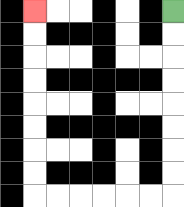{'start': '[7, 0]', 'end': '[1, 0]', 'path_directions': 'D,D,D,D,D,D,D,D,L,L,L,L,L,L,U,U,U,U,U,U,U,U', 'path_coordinates': '[[7, 0], [7, 1], [7, 2], [7, 3], [7, 4], [7, 5], [7, 6], [7, 7], [7, 8], [6, 8], [5, 8], [4, 8], [3, 8], [2, 8], [1, 8], [1, 7], [1, 6], [1, 5], [1, 4], [1, 3], [1, 2], [1, 1], [1, 0]]'}